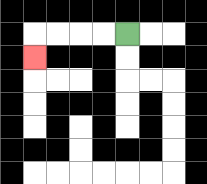{'start': '[5, 1]', 'end': '[1, 2]', 'path_directions': 'L,L,L,L,D', 'path_coordinates': '[[5, 1], [4, 1], [3, 1], [2, 1], [1, 1], [1, 2]]'}